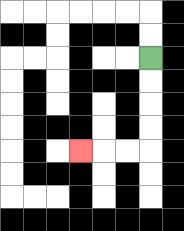{'start': '[6, 2]', 'end': '[3, 6]', 'path_directions': 'D,D,D,D,L,L,L', 'path_coordinates': '[[6, 2], [6, 3], [6, 4], [6, 5], [6, 6], [5, 6], [4, 6], [3, 6]]'}